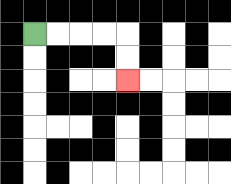{'start': '[1, 1]', 'end': '[5, 3]', 'path_directions': 'R,R,R,R,D,D', 'path_coordinates': '[[1, 1], [2, 1], [3, 1], [4, 1], [5, 1], [5, 2], [5, 3]]'}